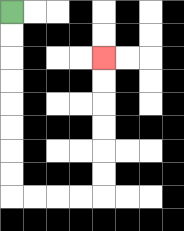{'start': '[0, 0]', 'end': '[4, 2]', 'path_directions': 'D,D,D,D,D,D,D,D,R,R,R,R,U,U,U,U,U,U', 'path_coordinates': '[[0, 0], [0, 1], [0, 2], [0, 3], [0, 4], [0, 5], [0, 6], [0, 7], [0, 8], [1, 8], [2, 8], [3, 8], [4, 8], [4, 7], [4, 6], [4, 5], [4, 4], [4, 3], [4, 2]]'}